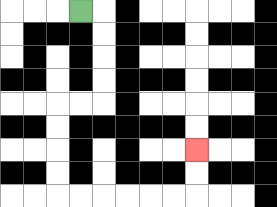{'start': '[3, 0]', 'end': '[8, 6]', 'path_directions': 'R,D,D,D,D,L,L,D,D,D,D,R,R,R,R,R,R,U,U', 'path_coordinates': '[[3, 0], [4, 0], [4, 1], [4, 2], [4, 3], [4, 4], [3, 4], [2, 4], [2, 5], [2, 6], [2, 7], [2, 8], [3, 8], [4, 8], [5, 8], [6, 8], [7, 8], [8, 8], [8, 7], [8, 6]]'}